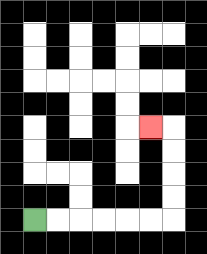{'start': '[1, 9]', 'end': '[6, 5]', 'path_directions': 'R,R,R,R,R,R,U,U,U,U,L', 'path_coordinates': '[[1, 9], [2, 9], [3, 9], [4, 9], [5, 9], [6, 9], [7, 9], [7, 8], [7, 7], [7, 6], [7, 5], [6, 5]]'}